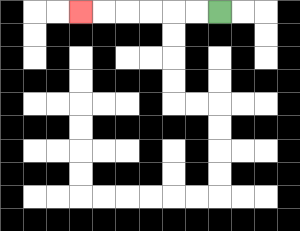{'start': '[9, 0]', 'end': '[3, 0]', 'path_directions': 'L,L,L,L,L,L', 'path_coordinates': '[[9, 0], [8, 0], [7, 0], [6, 0], [5, 0], [4, 0], [3, 0]]'}